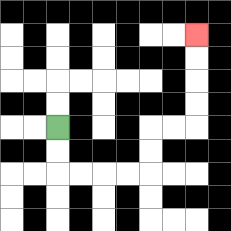{'start': '[2, 5]', 'end': '[8, 1]', 'path_directions': 'D,D,R,R,R,R,U,U,R,R,U,U,U,U', 'path_coordinates': '[[2, 5], [2, 6], [2, 7], [3, 7], [4, 7], [5, 7], [6, 7], [6, 6], [6, 5], [7, 5], [8, 5], [8, 4], [8, 3], [8, 2], [8, 1]]'}